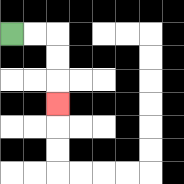{'start': '[0, 1]', 'end': '[2, 4]', 'path_directions': 'R,R,D,D,D', 'path_coordinates': '[[0, 1], [1, 1], [2, 1], [2, 2], [2, 3], [2, 4]]'}